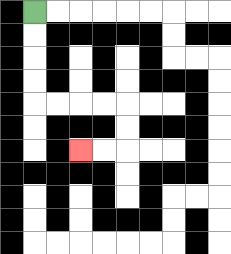{'start': '[1, 0]', 'end': '[3, 6]', 'path_directions': 'D,D,D,D,R,R,R,R,D,D,L,L', 'path_coordinates': '[[1, 0], [1, 1], [1, 2], [1, 3], [1, 4], [2, 4], [3, 4], [4, 4], [5, 4], [5, 5], [5, 6], [4, 6], [3, 6]]'}